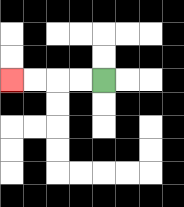{'start': '[4, 3]', 'end': '[0, 3]', 'path_directions': 'L,L,L,L', 'path_coordinates': '[[4, 3], [3, 3], [2, 3], [1, 3], [0, 3]]'}